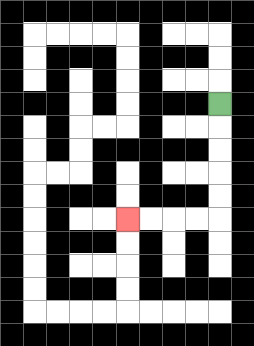{'start': '[9, 4]', 'end': '[5, 9]', 'path_directions': 'D,D,D,D,D,L,L,L,L', 'path_coordinates': '[[9, 4], [9, 5], [9, 6], [9, 7], [9, 8], [9, 9], [8, 9], [7, 9], [6, 9], [5, 9]]'}